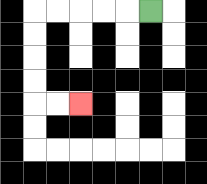{'start': '[6, 0]', 'end': '[3, 4]', 'path_directions': 'L,L,L,L,L,D,D,D,D,R,R', 'path_coordinates': '[[6, 0], [5, 0], [4, 0], [3, 0], [2, 0], [1, 0], [1, 1], [1, 2], [1, 3], [1, 4], [2, 4], [3, 4]]'}